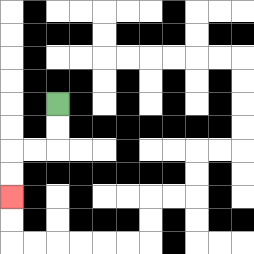{'start': '[2, 4]', 'end': '[0, 8]', 'path_directions': 'D,D,L,L,D,D', 'path_coordinates': '[[2, 4], [2, 5], [2, 6], [1, 6], [0, 6], [0, 7], [0, 8]]'}